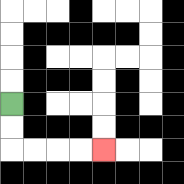{'start': '[0, 4]', 'end': '[4, 6]', 'path_directions': 'D,D,R,R,R,R', 'path_coordinates': '[[0, 4], [0, 5], [0, 6], [1, 6], [2, 6], [3, 6], [4, 6]]'}